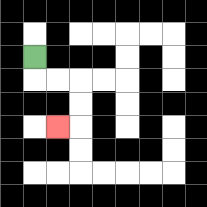{'start': '[1, 2]', 'end': '[2, 5]', 'path_directions': 'D,R,R,D,D,L', 'path_coordinates': '[[1, 2], [1, 3], [2, 3], [3, 3], [3, 4], [3, 5], [2, 5]]'}